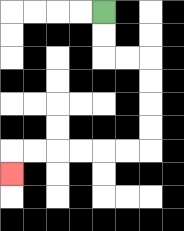{'start': '[4, 0]', 'end': '[0, 7]', 'path_directions': 'D,D,R,R,D,D,D,D,L,L,L,L,L,L,D', 'path_coordinates': '[[4, 0], [4, 1], [4, 2], [5, 2], [6, 2], [6, 3], [6, 4], [6, 5], [6, 6], [5, 6], [4, 6], [3, 6], [2, 6], [1, 6], [0, 6], [0, 7]]'}